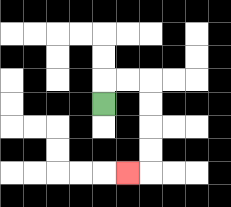{'start': '[4, 4]', 'end': '[5, 7]', 'path_directions': 'U,R,R,D,D,D,D,L', 'path_coordinates': '[[4, 4], [4, 3], [5, 3], [6, 3], [6, 4], [6, 5], [6, 6], [6, 7], [5, 7]]'}